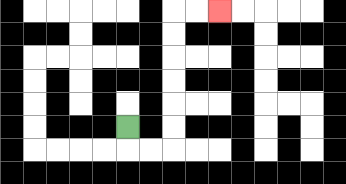{'start': '[5, 5]', 'end': '[9, 0]', 'path_directions': 'D,R,R,U,U,U,U,U,U,R,R', 'path_coordinates': '[[5, 5], [5, 6], [6, 6], [7, 6], [7, 5], [7, 4], [7, 3], [7, 2], [7, 1], [7, 0], [8, 0], [9, 0]]'}